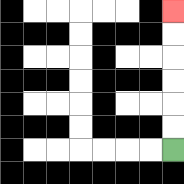{'start': '[7, 6]', 'end': '[7, 0]', 'path_directions': 'U,U,U,U,U,U', 'path_coordinates': '[[7, 6], [7, 5], [7, 4], [7, 3], [7, 2], [7, 1], [7, 0]]'}